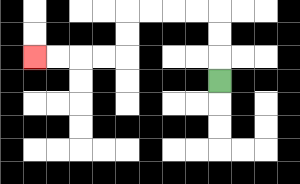{'start': '[9, 3]', 'end': '[1, 2]', 'path_directions': 'U,U,U,L,L,L,L,D,D,L,L,L,L', 'path_coordinates': '[[9, 3], [9, 2], [9, 1], [9, 0], [8, 0], [7, 0], [6, 0], [5, 0], [5, 1], [5, 2], [4, 2], [3, 2], [2, 2], [1, 2]]'}